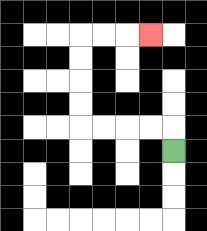{'start': '[7, 6]', 'end': '[6, 1]', 'path_directions': 'U,L,L,L,L,U,U,U,U,R,R,R', 'path_coordinates': '[[7, 6], [7, 5], [6, 5], [5, 5], [4, 5], [3, 5], [3, 4], [3, 3], [3, 2], [3, 1], [4, 1], [5, 1], [6, 1]]'}